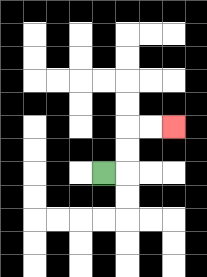{'start': '[4, 7]', 'end': '[7, 5]', 'path_directions': 'R,U,U,R,R', 'path_coordinates': '[[4, 7], [5, 7], [5, 6], [5, 5], [6, 5], [7, 5]]'}